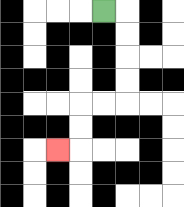{'start': '[4, 0]', 'end': '[2, 6]', 'path_directions': 'R,D,D,D,D,L,L,D,D,L', 'path_coordinates': '[[4, 0], [5, 0], [5, 1], [5, 2], [5, 3], [5, 4], [4, 4], [3, 4], [3, 5], [3, 6], [2, 6]]'}